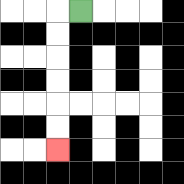{'start': '[3, 0]', 'end': '[2, 6]', 'path_directions': 'L,D,D,D,D,D,D', 'path_coordinates': '[[3, 0], [2, 0], [2, 1], [2, 2], [2, 3], [2, 4], [2, 5], [2, 6]]'}